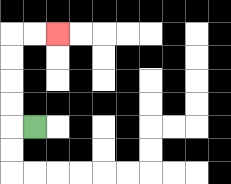{'start': '[1, 5]', 'end': '[2, 1]', 'path_directions': 'L,U,U,U,U,R,R', 'path_coordinates': '[[1, 5], [0, 5], [0, 4], [0, 3], [0, 2], [0, 1], [1, 1], [2, 1]]'}